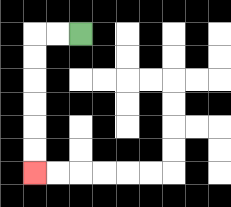{'start': '[3, 1]', 'end': '[1, 7]', 'path_directions': 'L,L,D,D,D,D,D,D', 'path_coordinates': '[[3, 1], [2, 1], [1, 1], [1, 2], [1, 3], [1, 4], [1, 5], [1, 6], [1, 7]]'}